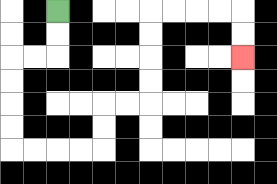{'start': '[2, 0]', 'end': '[10, 2]', 'path_directions': 'D,D,L,L,D,D,D,D,R,R,R,R,U,U,R,R,U,U,U,U,R,R,R,R,D,D', 'path_coordinates': '[[2, 0], [2, 1], [2, 2], [1, 2], [0, 2], [0, 3], [0, 4], [0, 5], [0, 6], [1, 6], [2, 6], [3, 6], [4, 6], [4, 5], [4, 4], [5, 4], [6, 4], [6, 3], [6, 2], [6, 1], [6, 0], [7, 0], [8, 0], [9, 0], [10, 0], [10, 1], [10, 2]]'}